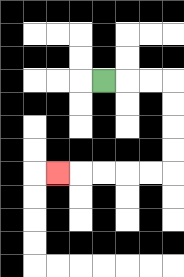{'start': '[4, 3]', 'end': '[2, 7]', 'path_directions': 'R,R,R,D,D,D,D,L,L,L,L,L', 'path_coordinates': '[[4, 3], [5, 3], [6, 3], [7, 3], [7, 4], [7, 5], [7, 6], [7, 7], [6, 7], [5, 7], [4, 7], [3, 7], [2, 7]]'}